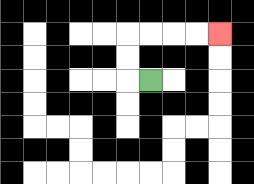{'start': '[6, 3]', 'end': '[9, 1]', 'path_directions': 'L,U,U,R,R,R,R', 'path_coordinates': '[[6, 3], [5, 3], [5, 2], [5, 1], [6, 1], [7, 1], [8, 1], [9, 1]]'}